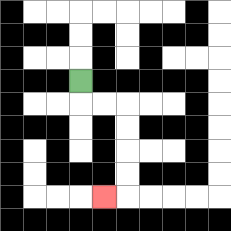{'start': '[3, 3]', 'end': '[4, 8]', 'path_directions': 'D,R,R,D,D,D,D,L', 'path_coordinates': '[[3, 3], [3, 4], [4, 4], [5, 4], [5, 5], [5, 6], [5, 7], [5, 8], [4, 8]]'}